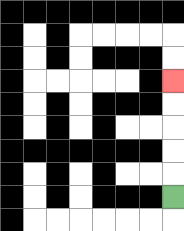{'start': '[7, 8]', 'end': '[7, 3]', 'path_directions': 'U,U,U,U,U', 'path_coordinates': '[[7, 8], [7, 7], [7, 6], [7, 5], [7, 4], [7, 3]]'}